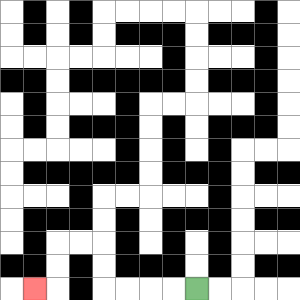{'start': '[8, 12]', 'end': '[1, 12]', 'path_directions': 'L,L,L,L,U,U,L,L,D,D,L', 'path_coordinates': '[[8, 12], [7, 12], [6, 12], [5, 12], [4, 12], [4, 11], [4, 10], [3, 10], [2, 10], [2, 11], [2, 12], [1, 12]]'}